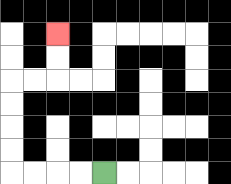{'start': '[4, 7]', 'end': '[2, 1]', 'path_directions': 'L,L,L,L,U,U,U,U,R,R,U,U', 'path_coordinates': '[[4, 7], [3, 7], [2, 7], [1, 7], [0, 7], [0, 6], [0, 5], [0, 4], [0, 3], [1, 3], [2, 3], [2, 2], [2, 1]]'}